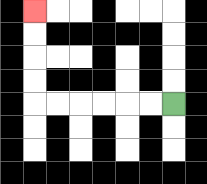{'start': '[7, 4]', 'end': '[1, 0]', 'path_directions': 'L,L,L,L,L,L,U,U,U,U', 'path_coordinates': '[[7, 4], [6, 4], [5, 4], [4, 4], [3, 4], [2, 4], [1, 4], [1, 3], [1, 2], [1, 1], [1, 0]]'}